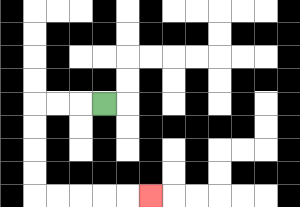{'start': '[4, 4]', 'end': '[6, 8]', 'path_directions': 'L,L,L,D,D,D,D,R,R,R,R,R', 'path_coordinates': '[[4, 4], [3, 4], [2, 4], [1, 4], [1, 5], [1, 6], [1, 7], [1, 8], [2, 8], [3, 8], [4, 8], [5, 8], [6, 8]]'}